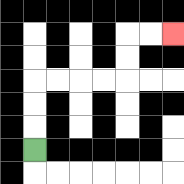{'start': '[1, 6]', 'end': '[7, 1]', 'path_directions': 'U,U,U,R,R,R,R,U,U,R,R', 'path_coordinates': '[[1, 6], [1, 5], [1, 4], [1, 3], [2, 3], [3, 3], [4, 3], [5, 3], [5, 2], [5, 1], [6, 1], [7, 1]]'}